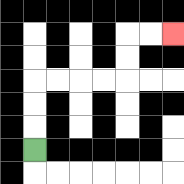{'start': '[1, 6]', 'end': '[7, 1]', 'path_directions': 'U,U,U,R,R,R,R,U,U,R,R', 'path_coordinates': '[[1, 6], [1, 5], [1, 4], [1, 3], [2, 3], [3, 3], [4, 3], [5, 3], [5, 2], [5, 1], [6, 1], [7, 1]]'}